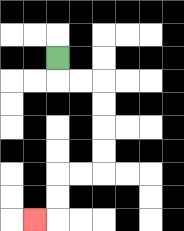{'start': '[2, 2]', 'end': '[1, 9]', 'path_directions': 'D,R,R,D,D,D,D,L,L,D,D,L', 'path_coordinates': '[[2, 2], [2, 3], [3, 3], [4, 3], [4, 4], [4, 5], [4, 6], [4, 7], [3, 7], [2, 7], [2, 8], [2, 9], [1, 9]]'}